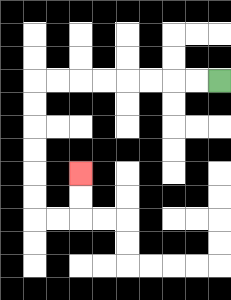{'start': '[9, 3]', 'end': '[3, 7]', 'path_directions': 'L,L,L,L,L,L,L,L,D,D,D,D,D,D,R,R,U,U', 'path_coordinates': '[[9, 3], [8, 3], [7, 3], [6, 3], [5, 3], [4, 3], [3, 3], [2, 3], [1, 3], [1, 4], [1, 5], [1, 6], [1, 7], [1, 8], [1, 9], [2, 9], [3, 9], [3, 8], [3, 7]]'}